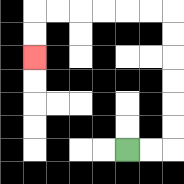{'start': '[5, 6]', 'end': '[1, 2]', 'path_directions': 'R,R,U,U,U,U,U,U,L,L,L,L,L,L,D,D', 'path_coordinates': '[[5, 6], [6, 6], [7, 6], [7, 5], [7, 4], [7, 3], [7, 2], [7, 1], [7, 0], [6, 0], [5, 0], [4, 0], [3, 0], [2, 0], [1, 0], [1, 1], [1, 2]]'}